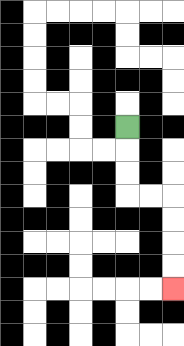{'start': '[5, 5]', 'end': '[7, 12]', 'path_directions': 'D,D,D,R,R,D,D,D,D', 'path_coordinates': '[[5, 5], [5, 6], [5, 7], [5, 8], [6, 8], [7, 8], [7, 9], [7, 10], [7, 11], [7, 12]]'}